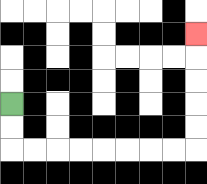{'start': '[0, 4]', 'end': '[8, 1]', 'path_directions': 'D,D,R,R,R,R,R,R,R,R,U,U,U,U,U', 'path_coordinates': '[[0, 4], [0, 5], [0, 6], [1, 6], [2, 6], [3, 6], [4, 6], [5, 6], [6, 6], [7, 6], [8, 6], [8, 5], [8, 4], [8, 3], [8, 2], [8, 1]]'}